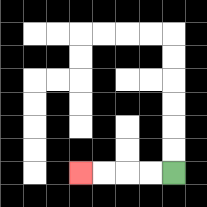{'start': '[7, 7]', 'end': '[3, 7]', 'path_directions': 'L,L,L,L', 'path_coordinates': '[[7, 7], [6, 7], [5, 7], [4, 7], [3, 7]]'}